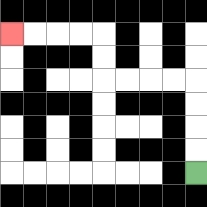{'start': '[8, 7]', 'end': '[0, 1]', 'path_directions': 'U,U,U,U,L,L,L,L,U,U,L,L,L,L', 'path_coordinates': '[[8, 7], [8, 6], [8, 5], [8, 4], [8, 3], [7, 3], [6, 3], [5, 3], [4, 3], [4, 2], [4, 1], [3, 1], [2, 1], [1, 1], [0, 1]]'}